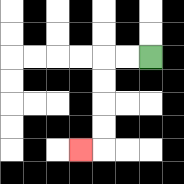{'start': '[6, 2]', 'end': '[3, 6]', 'path_directions': 'L,L,D,D,D,D,L', 'path_coordinates': '[[6, 2], [5, 2], [4, 2], [4, 3], [4, 4], [4, 5], [4, 6], [3, 6]]'}